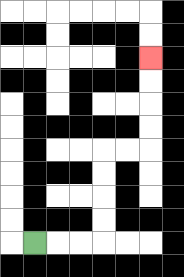{'start': '[1, 10]', 'end': '[6, 2]', 'path_directions': 'R,R,R,U,U,U,U,R,R,U,U,U,U', 'path_coordinates': '[[1, 10], [2, 10], [3, 10], [4, 10], [4, 9], [4, 8], [4, 7], [4, 6], [5, 6], [6, 6], [6, 5], [6, 4], [6, 3], [6, 2]]'}